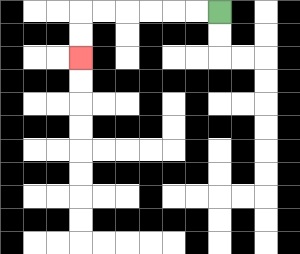{'start': '[9, 0]', 'end': '[3, 2]', 'path_directions': 'L,L,L,L,L,L,D,D', 'path_coordinates': '[[9, 0], [8, 0], [7, 0], [6, 0], [5, 0], [4, 0], [3, 0], [3, 1], [3, 2]]'}